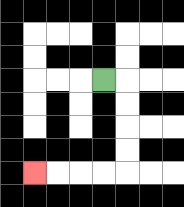{'start': '[4, 3]', 'end': '[1, 7]', 'path_directions': 'R,D,D,D,D,L,L,L,L', 'path_coordinates': '[[4, 3], [5, 3], [5, 4], [5, 5], [5, 6], [5, 7], [4, 7], [3, 7], [2, 7], [1, 7]]'}